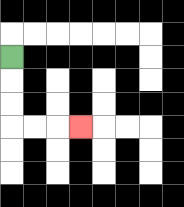{'start': '[0, 2]', 'end': '[3, 5]', 'path_directions': 'D,D,D,R,R,R', 'path_coordinates': '[[0, 2], [0, 3], [0, 4], [0, 5], [1, 5], [2, 5], [3, 5]]'}